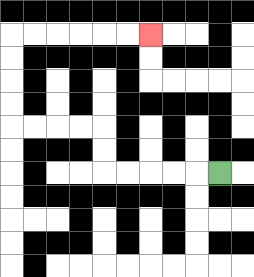{'start': '[9, 7]', 'end': '[6, 1]', 'path_directions': 'L,L,L,L,L,U,U,L,L,L,L,U,U,U,U,R,R,R,R,R,R', 'path_coordinates': '[[9, 7], [8, 7], [7, 7], [6, 7], [5, 7], [4, 7], [4, 6], [4, 5], [3, 5], [2, 5], [1, 5], [0, 5], [0, 4], [0, 3], [0, 2], [0, 1], [1, 1], [2, 1], [3, 1], [4, 1], [5, 1], [6, 1]]'}